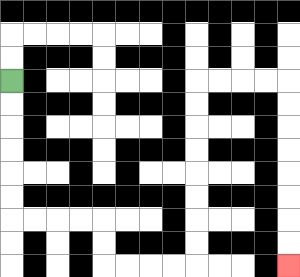{'start': '[0, 3]', 'end': '[12, 11]', 'path_directions': 'D,D,D,D,D,D,R,R,R,R,D,D,R,R,R,R,U,U,U,U,U,U,U,U,R,R,R,R,D,D,D,D,D,D,D,D', 'path_coordinates': '[[0, 3], [0, 4], [0, 5], [0, 6], [0, 7], [0, 8], [0, 9], [1, 9], [2, 9], [3, 9], [4, 9], [4, 10], [4, 11], [5, 11], [6, 11], [7, 11], [8, 11], [8, 10], [8, 9], [8, 8], [8, 7], [8, 6], [8, 5], [8, 4], [8, 3], [9, 3], [10, 3], [11, 3], [12, 3], [12, 4], [12, 5], [12, 6], [12, 7], [12, 8], [12, 9], [12, 10], [12, 11]]'}